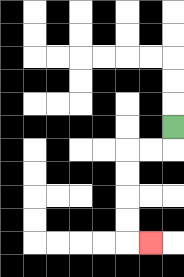{'start': '[7, 5]', 'end': '[6, 10]', 'path_directions': 'D,L,L,D,D,D,D,R', 'path_coordinates': '[[7, 5], [7, 6], [6, 6], [5, 6], [5, 7], [5, 8], [5, 9], [5, 10], [6, 10]]'}